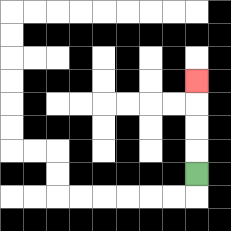{'start': '[8, 7]', 'end': '[8, 3]', 'path_directions': 'U,U,U,U', 'path_coordinates': '[[8, 7], [8, 6], [8, 5], [8, 4], [8, 3]]'}